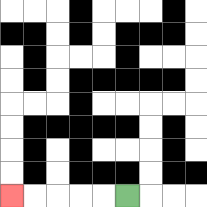{'start': '[5, 8]', 'end': '[0, 8]', 'path_directions': 'L,L,L,L,L', 'path_coordinates': '[[5, 8], [4, 8], [3, 8], [2, 8], [1, 8], [0, 8]]'}